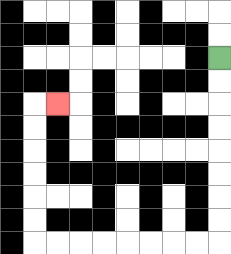{'start': '[9, 2]', 'end': '[2, 4]', 'path_directions': 'D,D,D,D,D,D,D,D,L,L,L,L,L,L,L,L,U,U,U,U,U,U,R', 'path_coordinates': '[[9, 2], [9, 3], [9, 4], [9, 5], [9, 6], [9, 7], [9, 8], [9, 9], [9, 10], [8, 10], [7, 10], [6, 10], [5, 10], [4, 10], [3, 10], [2, 10], [1, 10], [1, 9], [1, 8], [1, 7], [1, 6], [1, 5], [1, 4], [2, 4]]'}